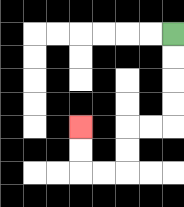{'start': '[7, 1]', 'end': '[3, 5]', 'path_directions': 'D,D,D,D,L,L,D,D,L,L,U,U', 'path_coordinates': '[[7, 1], [7, 2], [7, 3], [7, 4], [7, 5], [6, 5], [5, 5], [5, 6], [5, 7], [4, 7], [3, 7], [3, 6], [3, 5]]'}